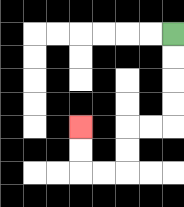{'start': '[7, 1]', 'end': '[3, 5]', 'path_directions': 'D,D,D,D,L,L,D,D,L,L,U,U', 'path_coordinates': '[[7, 1], [7, 2], [7, 3], [7, 4], [7, 5], [6, 5], [5, 5], [5, 6], [5, 7], [4, 7], [3, 7], [3, 6], [3, 5]]'}